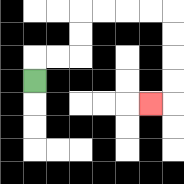{'start': '[1, 3]', 'end': '[6, 4]', 'path_directions': 'U,R,R,U,U,R,R,R,R,D,D,D,D,L', 'path_coordinates': '[[1, 3], [1, 2], [2, 2], [3, 2], [3, 1], [3, 0], [4, 0], [5, 0], [6, 0], [7, 0], [7, 1], [7, 2], [7, 3], [7, 4], [6, 4]]'}